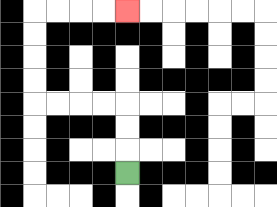{'start': '[5, 7]', 'end': '[5, 0]', 'path_directions': 'U,U,U,L,L,L,L,U,U,U,U,R,R,R,R', 'path_coordinates': '[[5, 7], [5, 6], [5, 5], [5, 4], [4, 4], [3, 4], [2, 4], [1, 4], [1, 3], [1, 2], [1, 1], [1, 0], [2, 0], [3, 0], [4, 0], [5, 0]]'}